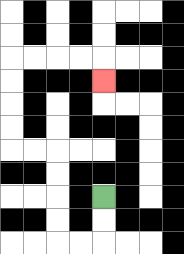{'start': '[4, 8]', 'end': '[4, 3]', 'path_directions': 'D,D,L,L,U,U,U,U,L,L,U,U,U,U,R,R,R,R,D', 'path_coordinates': '[[4, 8], [4, 9], [4, 10], [3, 10], [2, 10], [2, 9], [2, 8], [2, 7], [2, 6], [1, 6], [0, 6], [0, 5], [0, 4], [0, 3], [0, 2], [1, 2], [2, 2], [3, 2], [4, 2], [4, 3]]'}